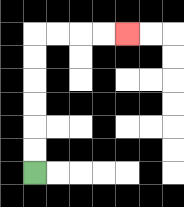{'start': '[1, 7]', 'end': '[5, 1]', 'path_directions': 'U,U,U,U,U,U,R,R,R,R', 'path_coordinates': '[[1, 7], [1, 6], [1, 5], [1, 4], [1, 3], [1, 2], [1, 1], [2, 1], [3, 1], [4, 1], [5, 1]]'}